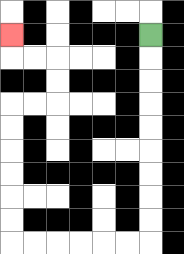{'start': '[6, 1]', 'end': '[0, 1]', 'path_directions': 'D,D,D,D,D,D,D,D,D,L,L,L,L,L,L,U,U,U,U,U,U,R,R,U,U,L,L,U', 'path_coordinates': '[[6, 1], [6, 2], [6, 3], [6, 4], [6, 5], [6, 6], [6, 7], [6, 8], [6, 9], [6, 10], [5, 10], [4, 10], [3, 10], [2, 10], [1, 10], [0, 10], [0, 9], [0, 8], [0, 7], [0, 6], [0, 5], [0, 4], [1, 4], [2, 4], [2, 3], [2, 2], [1, 2], [0, 2], [0, 1]]'}